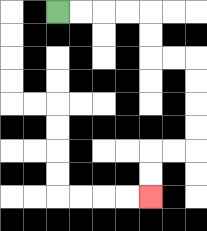{'start': '[2, 0]', 'end': '[6, 8]', 'path_directions': 'R,R,R,R,D,D,R,R,D,D,D,D,L,L,D,D', 'path_coordinates': '[[2, 0], [3, 0], [4, 0], [5, 0], [6, 0], [6, 1], [6, 2], [7, 2], [8, 2], [8, 3], [8, 4], [8, 5], [8, 6], [7, 6], [6, 6], [6, 7], [6, 8]]'}